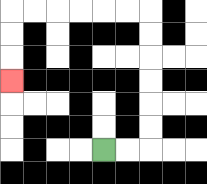{'start': '[4, 6]', 'end': '[0, 3]', 'path_directions': 'R,R,U,U,U,U,U,U,L,L,L,L,L,L,D,D,D', 'path_coordinates': '[[4, 6], [5, 6], [6, 6], [6, 5], [6, 4], [6, 3], [6, 2], [6, 1], [6, 0], [5, 0], [4, 0], [3, 0], [2, 0], [1, 0], [0, 0], [0, 1], [0, 2], [0, 3]]'}